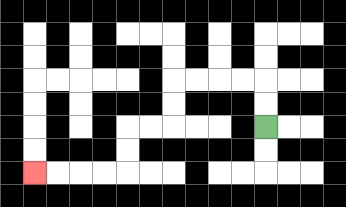{'start': '[11, 5]', 'end': '[1, 7]', 'path_directions': 'U,U,L,L,L,L,D,D,L,L,D,D,L,L,L,L', 'path_coordinates': '[[11, 5], [11, 4], [11, 3], [10, 3], [9, 3], [8, 3], [7, 3], [7, 4], [7, 5], [6, 5], [5, 5], [5, 6], [5, 7], [4, 7], [3, 7], [2, 7], [1, 7]]'}